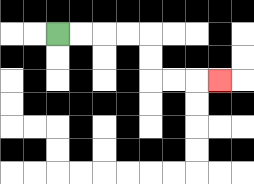{'start': '[2, 1]', 'end': '[9, 3]', 'path_directions': 'R,R,R,R,D,D,R,R,R', 'path_coordinates': '[[2, 1], [3, 1], [4, 1], [5, 1], [6, 1], [6, 2], [6, 3], [7, 3], [8, 3], [9, 3]]'}